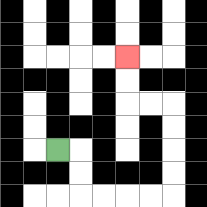{'start': '[2, 6]', 'end': '[5, 2]', 'path_directions': 'R,D,D,R,R,R,R,U,U,U,U,L,L,U,U', 'path_coordinates': '[[2, 6], [3, 6], [3, 7], [3, 8], [4, 8], [5, 8], [6, 8], [7, 8], [7, 7], [7, 6], [7, 5], [7, 4], [6, 4], [5, 4], [5, 3], [5, 2]]'}